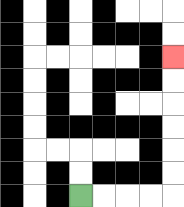{'start': '[3, 8]', 'end': '[7, 2]', 'path_directions': 'R,R,R,R,U,U,U,U,U,U', 'path_coordinates': '[[3, 8], [4, 8], [5, 8], [6, 8], [7, 8], [7, 7], [7, 6], [7, 5], [7, 4], [7, 3], [7, 2]]'}